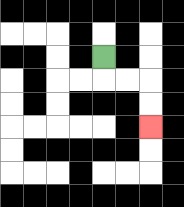{'start': '[4, 2]', 'end': '[6, 5]', 'path_directions': 'D,R,R,D,D', 'path_coordinates': '[[4, 2], [4, 3], [5, 3], [6, 3], [6, 4], [6, 5]]'}